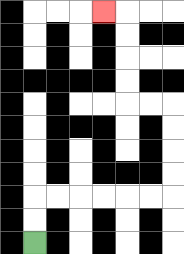{'start': '[1, 10]', 'end': '[4, 0]', 'path_directions': 'U,U,R,R,R,R,R,R,U,U,U,U,L,L,U,U,U,U,L', 'path_coordinates': '[[1, 10], [1, 9], [1, 8], [2, 8], [3, 8], [4, 8], [5, 8], [6, 8], [7, 8], [7, 7], [7, 6], [7, 5], [7, 4], [6, 4], [5, 4], [5, 3], [5, 2], [5, 1], [5, 0], [4, 0]]'}